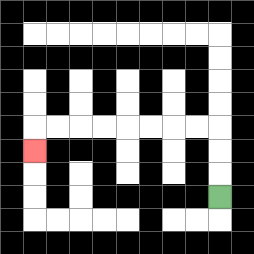{'start': '[9, 8]', 'end': '[1, 6]', 'path_directions': 'U,U,U,L,L,L,L,L,L,L,L,D', 'path_coordinates': '[[9, 8], [9, 7], [9, 6], [9, 5], [8, 5], [7, 5], [6, 5], [5, 5], [4, 5], [3, 5], [2, 5], [1, 5], [1, 6]]'}